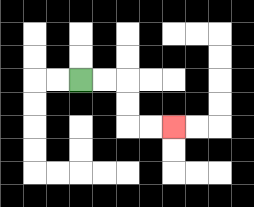{'start': '[3, 3]', 'end': '[7, 5]', 'path_directions': 'R,R,D,D,R,R', 'path_coordinates': '[[3, 3], [4, 3], [5, 3], [5, 4], [5, 5], [6, 5], [7, 5]]'}